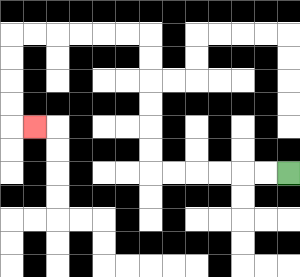{'start': '[12, 7]', 'end': '[1, 5]', 'path_directions': 'L,L,L,L,L,L,U,U,U,U,U,U,L,L,L,L,L,L,D,D,D,D,R', 'path_coordinates': '[[12, 7], [11, 7], [10, 7], [9, 7], [8, 7], [7, 7], [6, 7], [6, 6], [6, 5], [6, 4], [6, 3], [6, 2], [6, 1], [5, 1], [4, 1], [3, 1], [2, 1], [1, 1], [0, 1], [0, 2], [0, 3], [0, 4], [0, 5], [1, 5]]'}